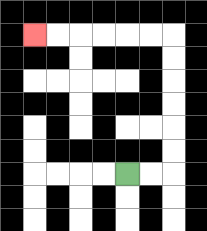{'start': '[5, 7]', 'end': '[1, 1]', 'path_directions': 'R,R,U,U,U,U,U,U,L,L,L,L,L,L', 'path_coordinates': '[[5, 7], [6, 7], [7, 7], [7, 6], [7, 5], [7, 4], [7, 3], [7, 2], [7, 1], [6, 1], [5, 1], [4, 1], [3, 1], [2, 1], [1, 1]]'}